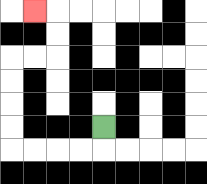{'start': '[4, 5]', 'end': '[1, 0]', 'path_directions': 'D,L,L,L,L,U,U,U,U,R,R,U,U,L', 'path_coordinates': '[[4, 5], [4, 6], [3, 6], [2, 6], [1, 6], [0, 6], [0, 5], [0, 4], [0, 3], [0, 2], [1, 2], [2, 2], [2, 1], [2, 0], [1, 0]]'}